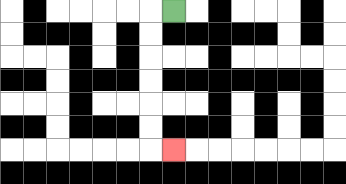{'start': '[7, 0]', 'end': '[7, 6]', 'path_directions': 'L,D,D,D,D,D,D,R', 'path_coordinates': '[[7, 0], [6, 0], [6, 1], [6, 2], [6, 3], [6, 4], [6, 5], [6, 6], [7, 6]]'}